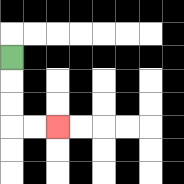{'start': '[0, 2]', 'end': '[2, 5]', 'path_directions': 'D,D,D,R,R', 'path_coordinates': '[[0, 2], [0, 3], [0, 4], [0, 5], [1, 5], [2, 5]]'}